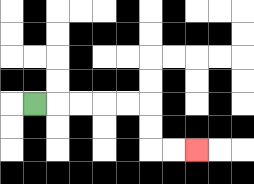{'start': '[1, 4]', 'end': '[8, 6]', 'path_directions': 'R,R,R,R,R,D,D,R,R', 'path_coordinates': '[[1, 4], [2, 4], [3, 4], [4, 4], [5, 4], [6, 4], [6, 5], [6, 6], [7, 6], [8, 6]]'}